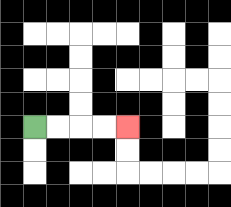{'start': '[1, 5]', 'end': '[5, 5]', 'path_directions': 'R,R,R,R', 'path_coordinates': '[[1, 5], [2, 5], [3, 5], [4, 5], [5, 5]]'}